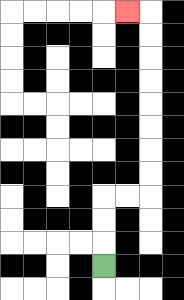{'start': '[4, 11]', 'end': '[5, 0]', 'path_directions': 'U,U,U,R,R,U,U,U,U,U,U,U,U,L', 'path_coordinates': '[[4, 11], [4, 10], [4, 9], [4, 8], [5, 8], [6, 8], [6, 7], [6, 6], [6, 5], [6, 4], [6, 3], [6, 2], [6, 1], [6, 0], [5, 0]]'}